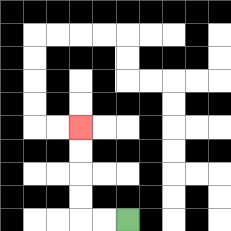{'start': '[5, 9]', 'end': '[3, 5]', 'path_directions': 'L,L,U,U,U,U', 'path_coordinates': '[[5, 9], [4, 9], [3, 9], [3, 8], [3, 7], [3, 6], [3, 5]]'}